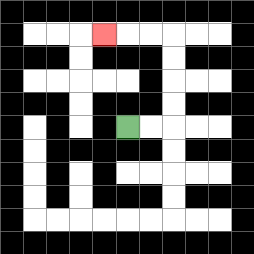{'start': '[5, 5]', 'end': '[4, 1]', 'path_directions': 'R,R,U,U,U,U,L,L,L', 'path_coordinates': '[[5, 5], [6, 5], [7, 5], [7, 4], [7, 3], [7, 2], [7, 1], [6, 1], [5, 1], [4, 1]]'}